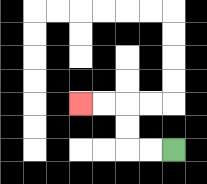{'start': '[7, 6]', 'end': '[3, 4]', 'path_directions': 'L,L,U,U,L,L', 'path_coordinates': '[[7, 6], [6, 6], [5, 6], [5, 5], [5, 4], [4, 4], [3, 4]]'}